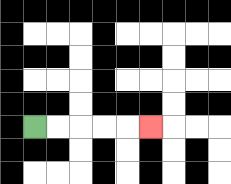{'start': '[1, 5]', 'end': '[6, 5]', 'path_directions': 'R,R,R,R,R', 'path_coordinates': '[[1, 5], [2, 5], [3, 5], [4, 5], [5, 5], [6, 5]]'}